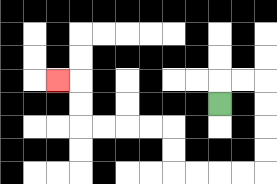{'start': '[9, 4]', 'end': '[2, 3]', 'path_directions': 'U,R,R,D,D,D,D,L,L,L,L,U,U,L,L,L,L,U,U,L', 'path_coordinates': '[[9, 4], [9, 3], [10, 3], [11, 3], [11, 4], [11, 5], [11, 6], [11, 7], [10, 7], [9, 7], [8, 7], [7, 7], [7, 6], [7, 5], [6, 5], [5, 5], [4, 5], [3, 5], [3, 4], [3, 3], [2, 3]]'}